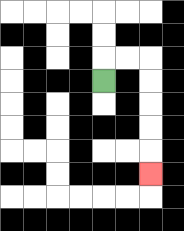{'start': '[4, 3]', 'end': '[6, 7]', 'path_directions': 'U,R,R,D,D,D,D,D', 'path_coordinates': '[[4, 3], [4, 2], [5, 2], [6, 2], [6, 3], [6, 4], [6, 5], [6, 6], [6, 7]]'}